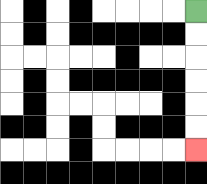{'start': '[8, 0]', 'end': '[8, 6]', 'path_directions': 'D,D,D,D,D,D', 'path_coordinates': '[[8, 0], [8, 1], [8, 2], [8, 3], [8, 4], [8, 5], [8, 6]]'}